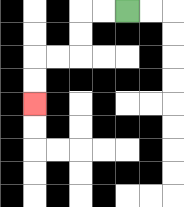{'start': '[5, 0]', 'end': '[1, 4]', 'path_directions': 'L,L,D,D,L,L,D,D', 'path_coordinates': '[[5, 0], [4, 0], [3, 0], [3, 1], [3, 2], [2, 2], [1, 2], [1, 3], [1, 4]]'}